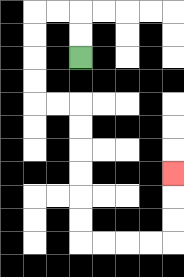{'start': '[3, 2]', 'end': '[7, 7]', 'path_directions': 'U,U,L,L,D,D,D,D,R,R,D,D,D,D,D,D,R,R,R,R,U,U,U', 'path_coordinates': '[[3, 2], [3, 1], [3, 0], [2, 0], [1, 0], [1, 1], [1, 2], [1, 3], [1, 4], [2, 4], [3, 4], [3, 5], [3, 6], [3, 7], [3, 8], [3, 9], [3, 10], [4, 10], [5, 10], [6, 10], [7, 10], [7, 9], [7, 8], [7, 7]]'}